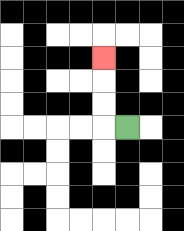{'start': '[5, 5]', 'end': '[4, 2]', 'path_directions': 'L,U,U,U', 'path_coordinates': '[[5, 5], [4, 5], [4, 4], [4, 3], [4, 2]]'}